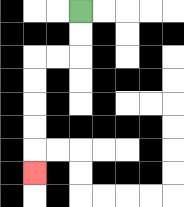{'start': '[3, 0]', 'end': '[1, 7]', 'path_directions': 'D,D,L,L,D,D,D,D,D', 'path_coordinates': '[[3, 0], [3, 1], [3, 2], [2, 2], [1, 2], [1, 3], [1, 4], [1, 5], [1, 6], [1, 7]]'}